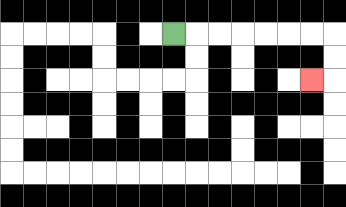{'start': '[7, 1]', 'end': '[13, 3]', 'path_directions': 'R,R,R,R,R,R,R,D,D,L', 'path_coordinates': '[[7, 1], [8, 1], [9, 1], [10, 1], [11, 1], [12, 1], [13, 1], [14, 1], [14, 2], [14, 3], [13, 3]]'}